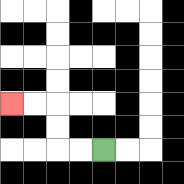{'start': '[4, 6]', 'end': '[0, 4]', 'path_directions': 'L,L,U,U,L,L', 'path_coordinates': '[[4, 6], [3, 6], [2, 6], [2, 5], [2, 4], [1, 4], [0, 4]]'}